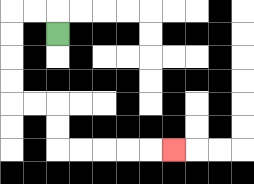{'start': '[2, 1]', 'end': '[7, 6]', 'path_directions': 'U,L,L,D,D,D,D,R,R,D,D,R,R,R,R,R', 'path_coordinates': '[[2, 1], [2, 0], [1, 0], [0, 0], [0, 1], [0, 2], [0, 3], [0, 4], [1, 4], [2, 4], [2, 5], [2, 6], [3, 6], [4, 6], [5, 6], [6, 6], [7, 6]]'}